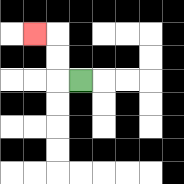{'start': '[3, 3]', 'end': '[1, 1]', 'path_directions': 'L,U,U,L', 'path_coordinates': '[[3, 3], [2, 3], [2, 2], [2, 1], [1, 1]]'}